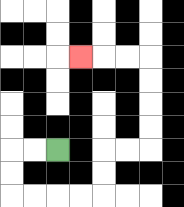{'start': '[2, 6]', 'end': '[3, 2]', 'path_directions': 'L,L,D,D,R,R,R,R,U,U,R,R,U,U,U,U,L,L,L', 'path_coordinates': '[[2, 6], [1, 6], [0, 6], [0, 7], [0, 8], [1, 8], [2, 8], [3, 8], [4, 8], [4, 7], [4, 6], [5, 6], [6, 6], [6, 5], [6, 4], [6, 3], [6, 2], [5, 2], [4, 2], [3, 2]]'}